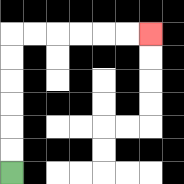{'start': '[0, 7]', 'end': '[6, 1]', 'path_directions': 'U,U,U,U,U,U,R,R,R,R,R,R', 'path_coordinates': '[[0, 7], [0, 6], [0, 5], [0, 4], [0, 3], [0, 2], [0, 1], [1, 1], [2, 1], [3, 1], [4, 1], [5, 1], [6, 1]]'}